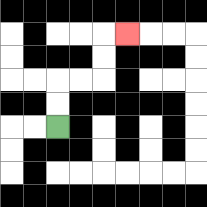{'start': '[2, 5]', 'end': '[5, 1]', 'path_directions': 'U,U,R,R,U,U,R', 'path_coordinates': '[[2, 5], [2, 4], [2, 3], [3, 3], [4, 3], [4, 2], [4, 1], [5, 1]]'}